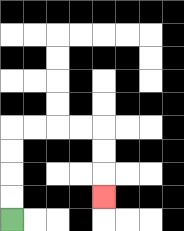{'start': '[0, 9]', 'end': '[4, 8]', 'path_directions': 'U,U,U,U,R,R,R,R,D,D,D', 'path_coordinates': '[[0, 9], [0, 8], [0, 7], [0, 6], [0, 5], [1, 5], [2, 5], [3, 5], [4, 5], [4, 6], [4, 7], [4, 8]]'}